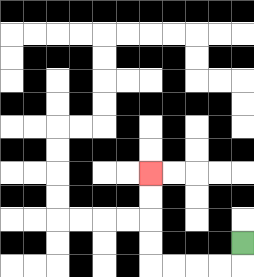{'start': '[10, 10]', 'end': '[6, 7]', 'path_directions': 'D,L,L,L,L,U,U,U,U', 'path_coordinates': '[[10, 10], [10, 11], [9, 11], [8, 11], [7, 11], [6, 11], [6, 10], [6, 9], [6, 8], [6, 7]]'}